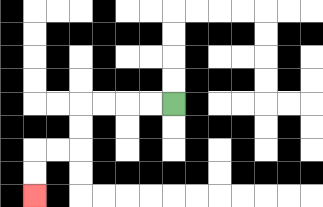{'start': '[7, 4]', 'end': '[1, 8]', 'path_directions': 'L,L,L,L,D,D,L,L,D,D', 'path_coordinates': '[[7, 4], [6, 4], [5, 4], [4, 4], [3, 4], [3, 5], [3, 6], [2, 6], [1, 6], [1, 7], [1, 8]]'}